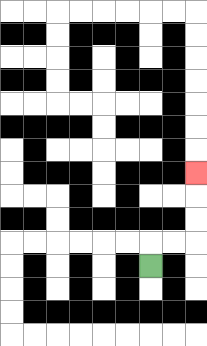{'start': '[6, 11]', 'end': '[8, 7]', 'path_directions': 'U,R,R,U,U,U', 'path_coordinates': '[[6, 11], [6, 10], [7, 10], [8, 10], [8, 9], [8, 8], [8, 7]]'}